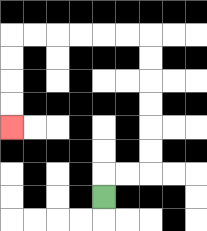{'start': '[4, 8]', 'end': '[0, 5]', 'path_directions': 'U,R,R,U,U,U,U,U,U,L,L,L,L,L,L,D,D,D,D', 'path_coordinates': '[[4, 8], [4, 7], [5, 7], [6, 7], [6, 6], [6, 5], [6, 4], [6, 3], [6, 2], [6, 1], [5, 1], [4, 1], [3, 1], [2, 1], [1, 1], [0, 1], [0, 2], [0, 3], [0, 4], [0, 5]]'}